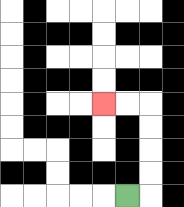{'start': '[5, 8]', 'end': '[4, 4]', 'path_directions': 'R,U,U,U,U,L,L', 'path_coordinates': '[[5, 8], [6, 8], [6, 7], [6, 6], [6, 5], [6, 4], [5, 4], [4, 4]]'}